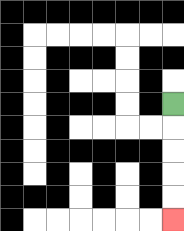{'start': '[7, 4]', 'end': '[7, 9]', 'path_directions': 'D,D,D,D,D', 'path_coordinates': '[[7, 4], [7, 5], [7, 6], [7, 7], [7, 8], [7, 9]]'}